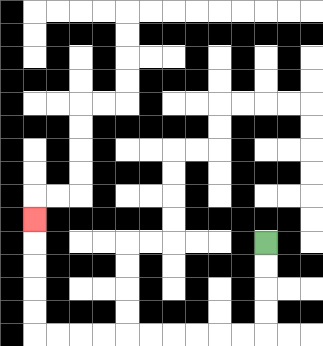{'start': '[11, 10]', 'end': '[1, 9]', 'path_directions': 'D,D,D,D,L,L,L,L,L,L,L,L,L,L,U,U,U,U,U', 'path_coordinates': '[[11, 10], [11, 11], [11, 12], [11, 13], [11, 14], [10, 14], [9, 14], [8, 14], [7, 14], [6, 14], [5, 14], [4, 14], [3, 14], [2, 14], [1, 14], [1, 13], [1, 12], [1, 11], [1, 10], [1, 9]]'}